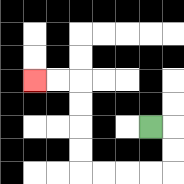{'start': '[6, 5]', 'end': '[1, 3]', 'path_directions': 'R,D,D,L,L,L,L,U,U,U,U,L,L', 'path_coordinates': '[[6, 5], [7, 5], [7, 6], [7, 7], [6, 7], [5, 7], [4, 7], [3, 7], [3, 6], [3, 5], [3, 4], [3, 3], [2, 3], [1, 3]]'}